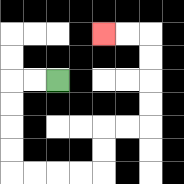{'start': '[2, 3]', 'end': '[4, 1]', 'path_directions': 'L,L,D,D,D,D,R,R,R,R,U,U,R,R,U,U,U,U,L,L', 'path_coordinates': '[[2, 3], [1, 3], [0, 3], [0, 4], [0, 5], [0, 6], [0, 7], [1, 7], [2, 7], [3, 7], [4, 7], [4, 6], [4, 5], [5, 5], [6, 5], [6, 4], [6, 3], [6, 2], [6, 1], [5, 1], [4, 1]]'}